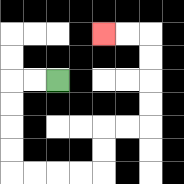{'start': '[2, 3]', 'end': '[4, 1]', 'path_directions': 'L,L,D,D,D,D,R,R,R,R,U,U,R,R,U,U,U,U,L,L', 'path_coordinates': '[[2, 3], [1, 3], [0, 3], [0, 4], [0, 5], [0, 6], [0, 7], [1, 7], [2, 7], [3, 7], [4, 7], [4, 6], [4, 5], [5, 5], [6, 5], [6, 4], [6, 3], [6, 2], [6, 1], [5, 1], [4, 1]]'}